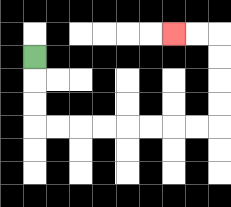{'start': '[1, 2]', 'end': '[7, 1]', 'path_directions': 'D,D,D,R,R,R,R,R,R,R,R,U,U,U,U,L,L', 'path_coordinates': '[[1, 2], [1, 3], [1, 4], [1, 5], [2, 5], [3, 5], [4, 5], [5, 5], [6, 5], [7, 5], [8, 5], [9, 5], [9, 4], [9, 3], [9, 2], [9, 1], [8, 1], [7, 1]]'}